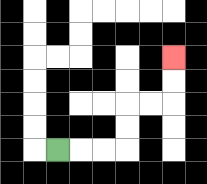{'start': '[2, 6]', 'end': '[7, 2]', 'path_directions': 'R,R,R,U,U,R,R,U,U', 'path_coordinates': '[[2, 6], [3, 6], [4, 6], [5, 6], [5, 5], [5, 4], [6, 4], [7, 4], [7, 3], [7, 2]]'}